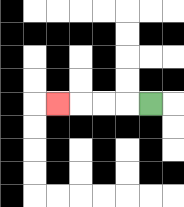{'start': '[6, 4]', 'end': '[2, 4]', 'path_directions': 'L,L,L,L', 'path_coordinates': '[[6, 4], [5, 4], [4, 4], [3, 4], [2, 4]]'}